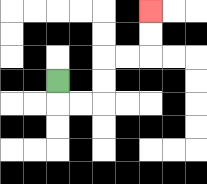{'start': '[2, 3]', 'end': '[6, 0]', 'path_directions': 'D,R,R,U,U,R,R,U,U', 'path_coordinates': '[[2, 3], [2, 4], [3, 4], [4, 4], [4, 3], [4, 2], [5, 2], [6, 2], [6, 1], [6, 0]]'}